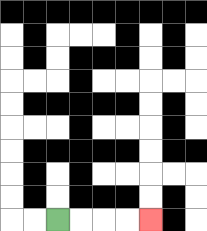{'start': '[2, 9]', 'end': '[6, 9]', 'path_directions': 'R,R,R,R', 'path_coordinates': '[[2, 9], [3, 9], [4, 9], [5, 9], [6, 9]]'}